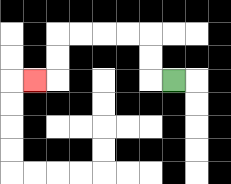{'start': '[7, 3]', 'end': '[1, 3]', 'path_directions': 'L,U,U,L,L,L,L,D,D,L', 'path_coordinates': '[[7, 3], [6, 3], [6, 2], [6, 1], [5, 1], [4, 1], [3, 1], [2, 1], [2, 2], [2, 3], [1, 3]]'}